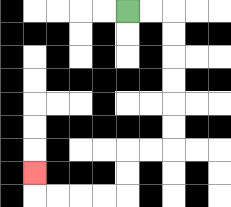{'start': '[5, 0]', 'end': '[1, 7]', 'path_directions': 'R,R,D,D,D,D,D,D,L,L,D,D,L,L,L,L,U', 'path_coordinates': '[[5, 0], [6, 0], [7, 0], [7, 1], [7, 2], [7, 3], [7, 4], [7, 5], [7, 6], [6, 6], [5, 6], [5, 7], [5, 8], [4, 8], [3, 8], [2, 8], [1, 8], [1, 7]]'}